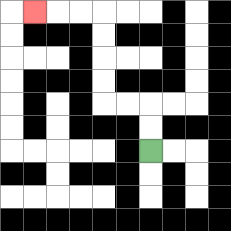{'start': '[6, 6]', 'end': '[1, 0]', 'path_directions': 'U,U,L,L,U,U,U,U,L,L,L', 'path_coordinates': '[[6, 6], [6, 5], [6, 4], [5, 4], [4, 4], [4, 3], [4, 2], [4, 1], [4, 0], [3, 0], [2, 0], [1, 0]]'}